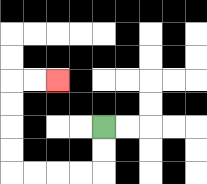{'start': '[4, 5]', 'end': '[2, 3]', 'path_directions': 'D,D,L,L,L,L,U,U,U,U,R,R', 'path_coordinates': '[[4, 5], [4, 6], [4, 7], [3, 7], [2, 7], [1, 7], [0, 7], [0, 6], [0, 5], [0, 4], [0, 3], [1, 3], [2, 3]]'}